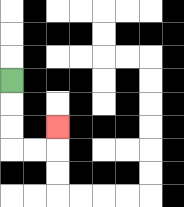{'start': '[0, 3]', 'end': '[2, 5]', 'path_directions': 'D,D,D,R,R,U', 'path_coordinates': '[[0, 3], [0, 4], [0, 5], [0, 6], [1, 6], [2, 6], [2, 5]]'}